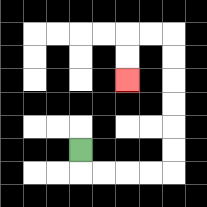{'start': '[3, 6]', 'end': '[5, 3]', 'path_directions': 'D,R,R,R,R,U,U,U,U,U,U,L,L,D,D', 'path_coordinates': '[[3, 6], [3, 7], [4, 7], [5, 7], [6, 7], [7, 7], [7, 6], [7, 5], [7, 4], [7, 3], [7, 2], [7, 1], [6, 1], [5, 1], [5, 2], [5, 3]]'}